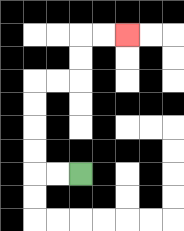{'start': '[3, 7]', 'end': '[5, 1]', 'path_directions': 'L,L,U,U,U,U,R,R,U,U,R,R', 'path_coordinates': '[[3, 7], [2, 7], [1, 7], [1, 6], [1, 5], [1, 4], [1, 3], [2, 3], [3, 3], [3, 2], [3, 1], [4, 1], [5, 1]]'}